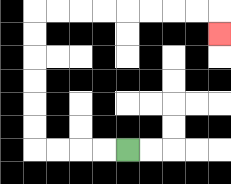{'start': '[5, 6]', 'end': '[9, 1]', 'path_directions': 'L,L,L,L,U,U,U,U,U,U,R,R,R,R,R,R,R,R,D', 'path_coordinates': '[[5, 6], [4, 6], [3, 6], [2, 6], [1, 6], [1, 5], [1, 4], [1, 3], [1, 2], [1, 1], [1, 0], [2, 0], [3, 0], [4, 0], [5, 0], [6, 0], [7, 0], [8, 0], [9, 0], [9, 1]]'}